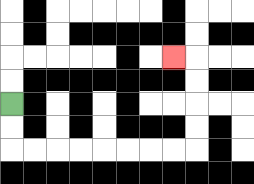{'start': '[0, 4]', 'end': '[7, 2]', 'path_directions': 'D,D,R,R,R,R,R,R,R,R,U,U,U,U,L', 'path_coordinates': '[[0, 4], [0, 5], [0, 6], [1, 6], [2, 6], [3, 6], [4, 6], [5, 6], [6, 6], [7, 6], [8, 6], [8, 5], [8, 4], [8, 3], [8, 2], [7, 2]]'}